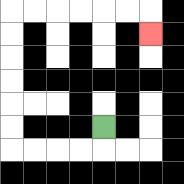{'start': '[4, 5]', 'end': '[6, 1]', 'path_directions': 'D,L,L,L,L,U,U,U,U,U,U,R,R,R,R,R,R,D', 'path_coordinates': '[[4, 5], [4, 6], [3, 6], [2, 6], [1, 6], [0, 6], [0, 5], [0, 4], [0, 3], [0, 2], [0, 1], [0, 0], [1, 0], [2, 0], [3, 0], [4, 0], [5, 0], [6, 0], [6, 1]]'}